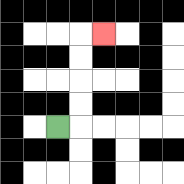{'start': '[2, 5]', 'end': '[4, 1]', 'path_directions': 'R,U,U,U,U,R', 'path_coordinates': '[[2, 5], [3, 5], [3, 4], [3, 3], [3, 2], [3, 1], [4, 1]]'}